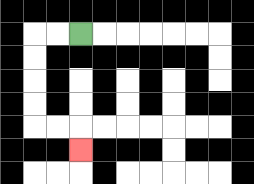{'start': '[3, 1]', 'end': '[3, 6]', 'path_directions': 'L,L,D,D,D,D,R,R,D', 'path_coordinates': '[[3, 1], [2, 1], [1, 1], [1, 2], [1, 3], [1, 4], [1, 5], [2, 5], [3, 5], [3, 6]]'}